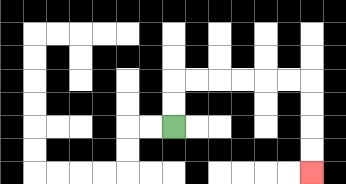{'start': '[7, 5]', 'end': '[13, 7]', 'path_directions': 'U,U,R,R,R,R,R,R,D,D,D,D', 'path_coordinates': '[[7, 5], [7, 4], [7, 3], [8, 3], [9, 3], [10, 3], [11, 3], [12, 3], [13, 3], [13, 4], [13, 5], [13, 6], [13, 7]]'}